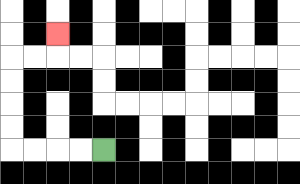{'start': '[4, 6]', 'end': '[2, 1]', 'path_directions': 'L,L,L,L,U,U,U,U,R,R,U', 'path_coordinates': '[[4, 6], [3, 6], [2, 6], [1, 6], [0, 6], [0, 5], [0, 4], [0, 3], [0, 2], [1, 2], [2, 2], [2, 1]]'}